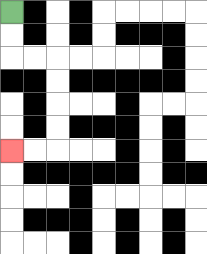{'start': '[0, 0]', 'end': '[0, 6]', 'path_directions': 'D,D,R,R,D,D,D,D,L,L', 'path_coordinates': '[[0, 0], [0, 1], [0, 2], [1, 2], [2, 2], [2, 3], [2, 4], [2, 5], [2, 6], [1, 6], [0, 6]]'}